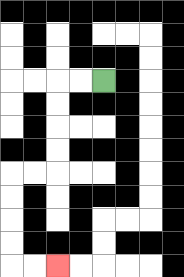{'start': '[4, 3]', 'end': '[2, 11]', 'path_directions': 'L,L,D,D,D,D,L,L,D,D,D,D,R,R', 'path_coordinates': '[[4, 3], [3, 3], [2, 3], [2, 4], [2, 5], [2, 6], [2, 7], [1, 7], [0, 7], [0, 8], [0, 9], [0, 10], [0, 11], [1, 11], [2, 11]]'}